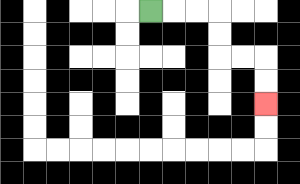{'start': '[6, 0]', 'end': '[11, 4]', 'path_directions': 'R,R,R,D,D,R,R,D,D', 'path_coordinates': '[[6, 0], [7, 0], [8, 0], [9, 0], [9, 1], [9, 2], [10, 2], [11, 2], [11, 3], [11, 4]]'}